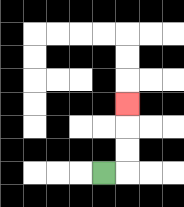{'start': '[4, 7]', 'end': '[5, 4]', 'path_directions': 'R,U,U,U', 'path_coordinates': '[[4, 7], [5, 7], [5, 6], [5, 5], [5, 4]]'}